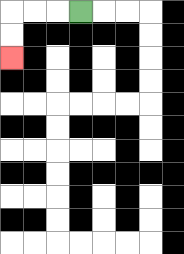{'start': '[3, 0]', 'end': '[0, 2]', 'path_directions': 'L,L,L,D,D', 'path_coordinates': '[[3, 0], [2, 0], [1, 0], [0, 0], [0, 1], [0, 2]]'}